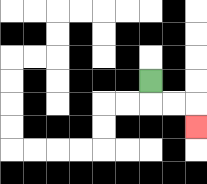{'start': '[6, 3]', 'end': '[8, 5]', 'path_directions': 'D,R,R,D', 'path_coordinates': '[[6, 3], [6, 4], [7, 4], [8, 4], [8, 5]]'}